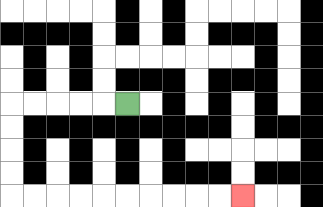{'start': '[5, 4]', 'end': '[10, 8]', 'path_directions': 'L,L,L,L,L,D,D,D,D,R,R,R,R,R,R,R,R,R,R', 'path_coordinates': '[[5, 4], [4, 4], [3, 4], [2, 4], [1, 4], [0, 4], [0, 5], [0, 6], [0, 7], [0, 8], [1, 8], [2, 8], [3, 8], [4, 8], [5, 8], [6, 8], [7, 8], [8, 8], [9, 8], [10, 8]]'}